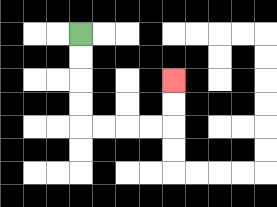{'start': '[3, 1]', 'end': '[7, 3]', 'path_directions': 'D,D,D,D,R,R,R,R,U,U', 'path_coordinates': '[[3, 1], [3, 2], [3, 3], [3, 4], [3, 5], [4, 5], [5, 5], [6, 5], [7, 5], [7, 4], [7, 3]]'}